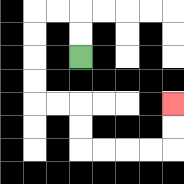{'start': '[3, 2]', 'end': '[7, 4]', 'path_directions': 'U,U,L,L,D,D,D,D,R,R,D,D,R,R,R,R,U,U', 'path_coordinates': '[[3, 2], [3, 1], [3, 0], [2, 0], [1, 0], [1, 1], [1, 2], [1, 3], [1, 4], [2, 4], [3, 4], [3, 5], [3, 6], [4, 6], [5, 6], [6, 6], [7, 6], [7, 5], [7, 4]]'}